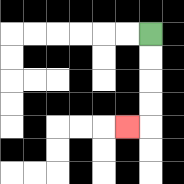{'start': '[6, 1]', 'end': '[5, 5]', 'path_directions': 'D,D,D,D,L', 'path_coordinates': '[[6, 1], [6, 2], [6, 3], [6, 4], [6, 5], [5, 5]]'}